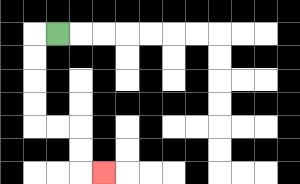{'start': '[2, 1]', 'end': '[4, 7]', 'path_directions': 'L,D,D,D,D,R,R,D,D,R', 'path_coordinates': '[[2, 1], [1, 1], [1, 2], [1, 3], [1, 4], [1, 5], [2, 5], [3, 5], [3, 6], [3, 7], [4, 7]]'}